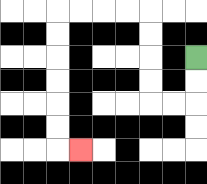{'start': '[8, 2]', 'end': '[3, 6]', 'path_directions': 'D,D,L,L,U,U,U,U,L,L,L,L,D,D,D,D,D,D,R', 'path_coordinates': '[[8, 2], [8, 3], [8, 4], [7, 4], [6, 4], [6, 3], [6, 2], [6, 1], [6, 0], [5, 0], [4, 0], [3, 0], [2, 0], [2, 1], [2, 2], [2, 3], [2, 4], [2, 5], [2, 6], [3, 6]]'}